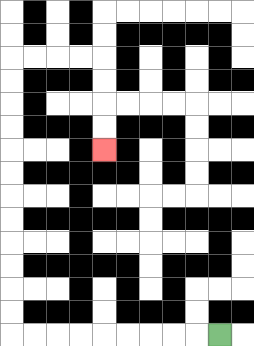{'start': '[9, 14]', 'end': '[4, 6]', 'path_directions': 'L,L,L,L,L,L,L,L,L,U,U,U,U,U,U,U,U,U,U,U,U,R,R,R,R,D,D,D,D', 'path_coordinates': '[[9, 14], [8, 14], [7, 14], [6, 14], [5, 14], [4, 14], [3, 14], [2, 14], [1, 14], [0, 14], [0, 13], [0, 12], [0, 11], [0, 10], [0, 9], [0, 8], [0, 7], [0, 6], [0, 5], [0, 4], [0, 3], [0, 2], [1, 2], [2, 2], [3, 2], [4, 2], [4, 3], [4, 4], [4, 5], [4, 6]]'}